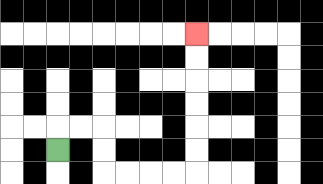{'start': '[2, 6]', 'end': '[8, 1]', 'path_directions': 'U,R,R,D,D,R,R,R,R,U,U,U,U,U,U', 'path_coordinates': '[[2, 6], [2, 5], [3, 5], [4, 5], [4, 6], [4, 7], [5, 7], [6, 7], [7, 7], [8, 7], [8, 6], [8, 5], [8, 4], [8, 3], [8, 2], [8, 1]]'}